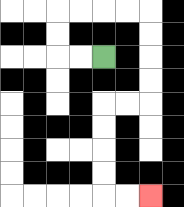{'start': '[4, 2]', 'end': '[6, 8]', 'path_directions': 'L,L,U,U,R,R,R,R,D,D,D,D,L,L,D,D,D,D,R,R', 'path_coordinates': '[[4, 2], [3, 2], [2, 2], [2, 1], [2, 0], [3, 0], [4, 0], [5, 0], [6, 0], [6, 1], [6, 2], [6, 3], [6, 4], [5, 4], [4, 4], [4, 5], [4, 6], [4, 7], [4, 8], [5, 8], [6, 8]]'}